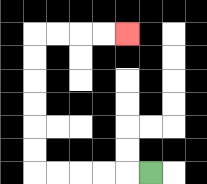{'start': '[6, 7]', 'end': '[5, 1]', 'path_directions': 'L,L,L,L,L,U,U,U,U,U,U,R,R,R,R', 'path_coordinates': '[[6, 7], [5, 7], [4, 7], [3, 7], [2, 7], [1, 7], [1, 6], [1, 5], [1, 4], [1, 3], [1, 2], [1, 1], [2, 1], [3, 1], [4, 1], [5, 1]]'}